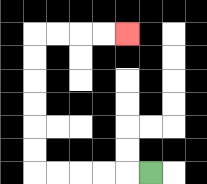{'start': '[6, 7]', 'end': '[5, 1]', 'path_directions': 'L,L,L,L,L,U,U,U,U,U,U,R,R,R,R', 'path_coordinates': '[[6, 7], [5, 7], [4, 7], [3, 7], [2, 7], [1, 7], [1, 6], [1, 5], [1, 4], [1, 3], [1, 2], [1, 1], [2, 1], [3, 1], [4, 1], [5, 1]]'}